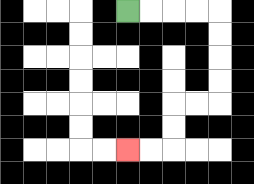{'start': '[5, 0]', 'end': '[5, 6]', 'path_directions': 'R,R,R,R,D,D,D,D,L,L,D,D,L,L', 'path_coordinates': '[[5, 0], [6, 0], [7, 0], [8, 0], [9, 0], [9, 1], [9, 2], [9, 3], [9, 4], [8, 4], [7, 4], [7, 5], [7, 6], [6, 6], [5, 6]]'}